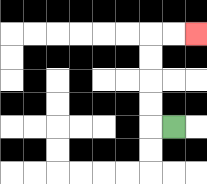{'start': '[7, 5]', 'end': '[8, 1]', 'path_directions': 'L,U,U,U,U,R,R', 'path_coordinates': '[[7, 5], [6, 5], [6, 4], [6, 3], [6, 2], [6, 1], [7, 1], [8, 1]]'}